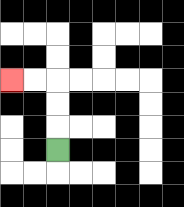{'start': '[2, 6]', 'end': '[0, 3]', 'path_directions': 'U,U,U,L,L', 'path_coordinates': '[[2, 6], [2, 5], [2, 4], [2, 3], [1, 3], [0, 3]]'}